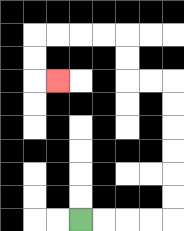{'start': '[3, 9]', 'end': '[2, 3]', 'path_directions': 'R,R,R,R,U,U,U,U,U,U,L,L,U,U,L,L,L,L,D,D,R', 'path_coordinates': '[[3, 9], [4, 9], [5, 9], [6, 9], [7, 9], [7, 8], [7, 7], [7, 6], [7, 5], [7, 4], [7, 3], [6, 3], [5, 3], [5, 2], [5, 1], [4, 1], [3, 1], [2, 1], [1, 1], [1, 2], [1, 3], [2, 3]]'}